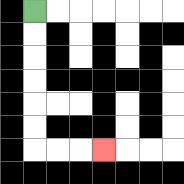{'start': '[1, 0]', 'end': '[4, 6]', 'path_directions': 'D,D,D,D,D,D,R,R,R', 'path_coordinates': '[[1, 0], [1, 1], [1, 2], [1, 3], [1, 4], [1, 5], [1, 6], [2, 6], [3, 6], [4, 6]]'}